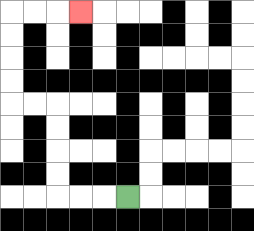{'start': '[5, 8]', 'end': '[3, 0]', 'path_directions': 'L,L,L,U,U,U,U,L,L,U,U,U,U,R,R,R', 'path_coordinates': '[[5, 8], [4, 8], [3, 8], [2, 8], [2, 7], [2, 6], [2, 5], [2, 4], [1, 4], [0, 4], [0, 3], [0, 2], [0, 1], [0, 0], [1, 0], [2, 0], [3, 0]]'}